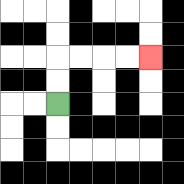{'start': '[2, 4]', 'end': '[6, 2]', 'path_directions': 'U,U,R,R,R,R', 'path_coordinates': '[[2, 4], [2, 3], [2, 2], [3, 2], [4, 2], [5, 2], [6, 2]]'}